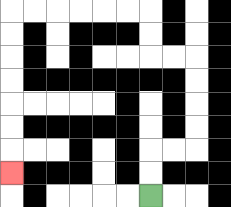{'start': '[6, 8]', 'end': '[0, 7]', 'path_directions': 'U,U,R,R,U,U,U,U,L,L,U,U,L,L,L,L,L,L,D,D,D,D,D,D,D', 'path_coordinates': '[[6, 8], [6, 7], [6, 6], [7, 6], [8, 6], [8, 5], [8, 4], [8, 3], [8, 2], [7, 2], [6, 2], [6, 1], [6, 0], [5, 0], [4, 0], [3, 0], [2, 0], [1, 0], [0, 0], [0, 1], [0, 2], [0, 3], [0, 4], [0, 5], [0, 6], [0, 7]]'}